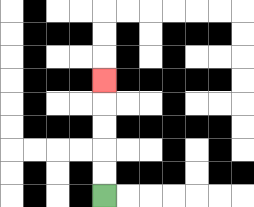{'start': '[4, 8]', 'end': '[4, 3]', 'path_directions': 'U,U,U,U,U', 'path_coordinates': '[[4, 8], [4, 7], [4, 6], [4, 5], [4, 4], [4, 3]]'}